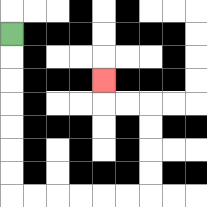{'start': '[0, 1]', 'end': '[4, 3]', 'path_directions': 'D,D,D,D,D,D,D,R,R,R,R,R,R,U,U,U,U,L,L,U', 'path_coordinates': '[[0, 1], [0, 2], [0, 3], [0, 4], [0, 5], [0, 6], [0, 7], [0, 8], [1, 8], [2, 8], [3, 8], [4, 8], [5, 8], [6, 8], [6, 7], [6, 6], [6, 5], [6, 4], [5, 4], [4, 4], [4, 3]]'}